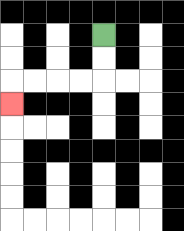{'start': '[4, 1]', 'end': '[0, 4]', 'path_directions': 'D,D,L,L,L,L,D', 'path_coordinates': '[[4, 1], [4, 2], [4, 3], [3, 3], [2, 3], [1, 3], [0, 3], [0, 4]]'}